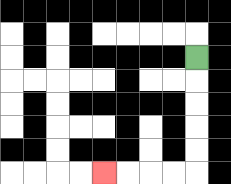{'start': '[8, 2]', 'end': '[4, 7]', 'path_directions': 'D,D,D,D,D,L,L,L,L', 'path_coordinates': '[[8, 2], [8, 3], [8, 4], [8, 5], [8, 6], [8, 7], [7, 7], [6, 7], [5, 7], [4, 7]]'}